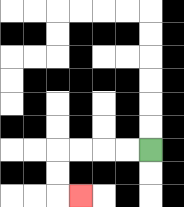{'start': '[6, 6]', 'end': '[3, 8]', 'path_directions': 'L,L,L,L,D,D,R', 'path_coordinates': '[[6, 6], [5, 6], [4, 6], [3, 6], [2, 6], [2, 7], [2, 8], [3, 8]]'}